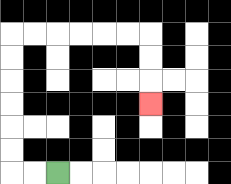{'start': '[2, 7]', 'end': '[6, 4]', 'path_directions': 'L,L,U,U,U,U,U,U,R,R,R,R,R,R,D,D,D', 'path_coordinates': '[[2, 7], [1, 7], [0, 7], [0, 6], [0, 5], [0, 4], [0, 3], [0, 2], [0, 1], [1, 1], [2, 1], [3, 1], [4, 1], [5, 1], [6, 1], [6, 2], [6, 3], [6, 4]]'}